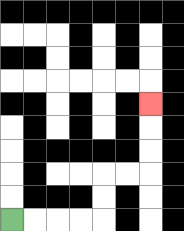{'start': '[0, 9]', 'end': '[6, 4]', 'path_directions': 'R,R,R,R,U,U,R,R,U,U,U', 'path_coordinates': '[[0, 9], [1, 9], [2, 9], [3, 9], [4, 9], [4, 8], [4, 7], [5, 7], [6, 7], [6, 6], [6, 5], [6, 4]]'}